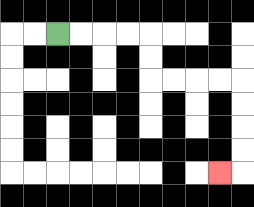{'start': '[2, 1]', 'end': '[9, 7]', 'path_directions': 'R,R,R,R,D,D,R,R,R,R,D,D,D,D,L', 'path_coordinates': '[[2, 1], [3, 1], [4, 1], [5, 1], [6, 1], [6, 2], [6, 3], [7, 3], [8, 3], [9, 3], [10, 3], [10, 4], [10, 5], [10, 6], [10, 7], [9, 7]]'}